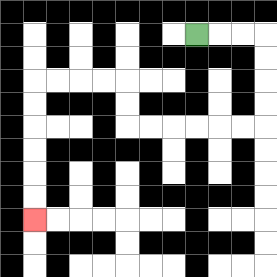{'start': '[8, 1]', 'end': '[1, 9]', 'path_directions': 'R,R,R,D,D,D,D,L,L,L,L,L,L,U,U,L,L,L,L,D,D,D,D,D,D', 'path_coordinates': '[[8, 1], [9, 1], [10, 1], [11, 1], [11, 2], [11, 3], [11, 4], [11, 5], [10, 5], [9, 5], [8, 5], [7, 5], [6, 5], [5, 5], [5, 4], [5, 3], [4, 3], [3, 3], [2, 3], [1, 3], [1, 4], [1, 5], [1, 6], [1, 7], [1, 8], [1, 9]]'}